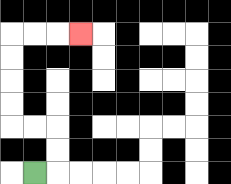{'start': '[1, 7]', 'end': '[3, 1]', 'path_directions': 'R,U,U,L,L,U,U,U,U,R,R,R', 'path_coordinates': '[[1, 7], [2, 7], [2, 6], [2, 5], [1, 5], [0, 5], [0, 4], [0, 3], [0, 2], [0, 1], [1, 1], [2, 1], [3, 1]]'}